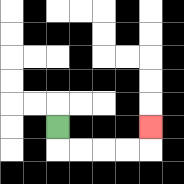{'start': '[2, 5]', 'end': '[6, 5]', 'path_directions': 'D,R,R,R,R,U', 'path_coordinates': '[[2, 5], [2, 6], [3, 6], [4, 6], [5, 6], [6, 6], [6, 5]]'}